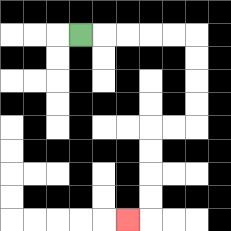{'start': '[3, 1]', 'end': '[5, 9]', 'path_directions': 'R,R,R,R,R,D,D,D,D,L,L,D,D,D,D,L', 'path_coordinates': '[[3, 1], [4, 1], [5, 1], [6, 1], [7, 1], [8, 1], [8, 2], [8, 3], [8, 4], [8, 5], [7, 5], [6, 5], [6, 6], [6, 7], [6, 8], [6, 9], [5, 9]]'}